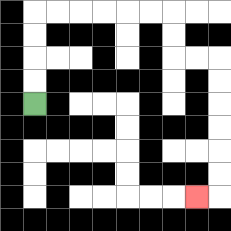{'start': '[1, 4]', 'end': '[8, 8]', 'path_directions': 'U,U,U,U,R,R,R,R,R,R,D,D,R,R,D,D,D,D,D,D,L', 'path_coordinates': '[[1, 4], [1, 3], [1, 2], [1, 1], [1, 0], [2, 0], [3, 0], [4, 0], [5, 0], [6, 0], [7, 0], [7, 1], [7, 2], [8, 2], [9, 2], [9, 3], [9, 4], [9, 5], [9, 6], [9, 7], [9, 8], [8, 8]]'}